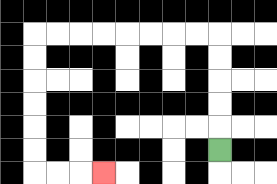{'start': '[9, 6]', 'end': '[4, 7]', 'path_directions': 'U,U,U,U,U,L,L,L,L,L,L,L,L,D,D,D,D,D,D,R,R,R', 'path_coordinates': '[[9, 6], [9, 5], [9, 4], [9, 3], [9, 2], [9, 1], [8, 1], [7, 1], [6, 1], [5, 1], [4, 1], [3, 1], [2, 1], [1, 1], [1, 2], [1, 3], [1, 4], [1, 5], [1, 6], [1, 7], [2, 7], [3, 7], [4, 7]]'}